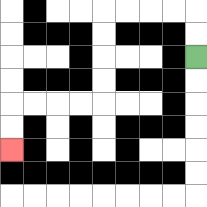{'start': '[8, 2]', 'end': '[0, 6]', 'path_directions': 'U,U,L,L,L,L,D,D,D,D,L,L,L,L,D,D', 'path_coordinates': '[[8, 2], [8, 1], [8, 0], [7, 0], [6, 0], [5, 0], [4, 0], [4, 1], [4, 2], [4, 3], [4, 4], [3, 4], [2, 4], [1, 4], [0, 4], [0, 5], [0, 6]]'}